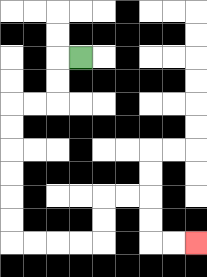{'start': '[3, 2]', 'end': '[8, 10]', 'path_directions': 'L,D,D,L,L,D,D,D,D,D,D,R,R,R,R,U,U,R,R,D,D,R,R', 'path_coordinates': '[[3, 2], [2, 2], [2, 3], [2, 4], [1, 4], [0, 4], [0, 5], [0, 6], [0, 7], [0, 8], [0, 9], [0, 10], [1, 10], [2, 10], [3, 10], [4, 10], [4, 9], [4, 8], [5, 8], [6, 8], [6, 9], [6, 10], [7, 10], [8, 10]]'}